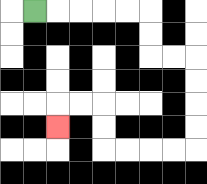{'start': '[1, 0]', 'end': '[2, 5]', 'path_directions': 'R,R,R,R,R,D,D,R,R,D,D,D,D,L,L,L,L,U,U,L,L,D', 'path_coordinates': '[[1, 0], [2, 0], [3, 0], [4, 0], [5, 0], [6, 0], [6, 1], [6, 2], [7, 2], [8, 2], [8, 3], [8, 4], [8, 5], [8, 6], [7, 6], [6, 6], [5, 6], [4, 6], [4, 5], [4, 4], [3, 4], [2, 4], [2, 5]]'}